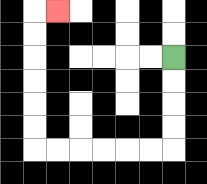{'start': '[7, 2]', 'end': '[2, 0]', 'path_directions': 'D,D,D,D,L,L,L,L,L,L,U,U,U,U,U,U,R', 'path_coordinates': '[[7, 2], [7, 3], [7, 4], [7, 5], [7, 6], [6, 6], [5, 6], [4, 6], [3, 6], [2, 6], [1, 6], [1, 5], [1, 4], [1, 3], [1, 2], [1, 1], [1, 0], [2, 0]]'}